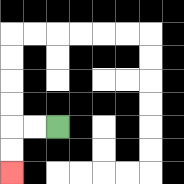{'start': '[2, 5]', 'end': '[0, 7]', 'path_directions': 'L,L,D,D', 'path_coordinates': '[[2, 5], [1, 5], [0, 5], [0, 6], [0, 7]]'}